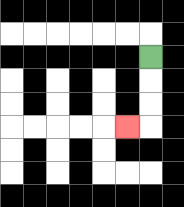{'start': '[6, 2]', 'end': '[5, 5]', 'path_directions': 'D,D,D,L', 'path_coordinates': '[[6, 2], [6, 3], [6, 4], [6, 5], [5, 5]]'}